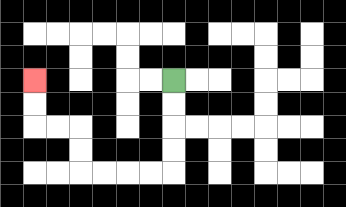{'start': '[7, 3]', 'end': '[1, 3]', 'path_directions': 'D,D,D,D,L,L,L,L,U,U,L,L,U,U', 'path_coordinates': '[[7, 3], [7, 4], [7, 5], [7, 6], [7, 7], [6, 7], [5, 7], [4, 7], [3, 7], [3, 6], [3, 5], [2, 5], [1, 5], [1, 4], [1, 3]]'}